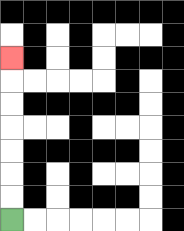{'start': '[0, 9]', 'end': '[0, 2]', 'path_directions': 'U,U,U,U,U,U,U', 'path_coordinates': '[[0, 9], [0, 8], [0, 7], [0, 6], [0, 5], [0, 4], [0, 3], [0, 2]]'}